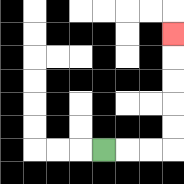{'start': '[4, 6]', 'end': '[7, 1]', 'path_directions': 'R,R,R,U,U,U,U,U', 'path_coordinates': '[[4, 6], [5, 6], [6, 6], [7, 6], [7, 5], [7, 4], [7, 3], [7, 2], [7, 1]]'}